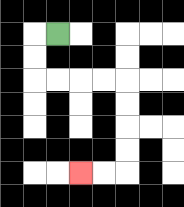{'start': '[2, 1]', 'end': '[3, 7]', 'path_directions': 'L,D,D,R,R,R,R,D,D,D,D,L,L', 'path_coordinates': '[[2, 1], [1, 1], [1, 2], [1, 3], [2, 3], [3, 3], [4, 3], [5, 3], [5, 4], [5, 5], [5, 6], [5, 7], [4, 7], [3, 7]]'}